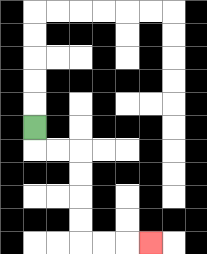{'start': '[1, 5]', 'end': '[6, 10]', 'path_directions': 'D,R,R,D,D,D,D,R,R,R', 'path_coordinates': '[[1, 5], [1, 6], [2, 6], [3, 6], [3, 7], [3, 8], [3, 9], [3, 10], [4, 10], [5, 10], [6, 10]]'}